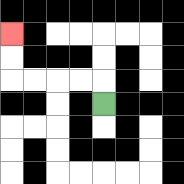{'start': '[4, 4]', 'end': '[0, 1]', 'path_directions': 'U,L,L,L,L,U,U', 'path_coordinates': '[[4, 4], [4, 3], [3, 3], [2, 3], [1, 3], [0, 3], [0, 2], [0, 1]]'}